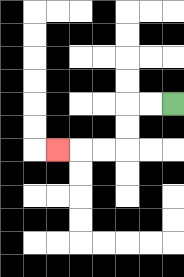{'start': '[7, 4]', 'end': '[2, 6]', 'path_directions': 'L,L,D,D,L,L,L', 'path_coordinates': '[[7, 4], [6, 4], [5, 4], [5, 5], [5, 6], [4, 6], [3, 6], [2, 6]]'}